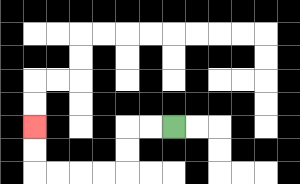{'start': '[7, 5]', 'end': '[1, 5]', 'path_directions': 'L,L,D,D,L,L,L,L,U,U', 'path_coordinates': '[[7, 5], [6, 5], [5, 5], [5, 6], [5, 7], [4, 7], [3, 7], [2, 7], [1, 7], [1, 6], [1, 5]]'}